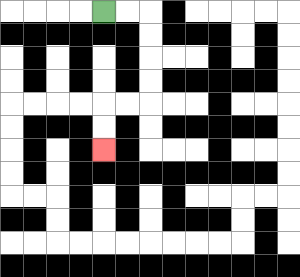{'start': '[4, 0]', 'end': '[4, 6]', 'path_directions': 'R,R,D,D,D,D,L,L,D,D', 'path_coordinates': '[[4, 0], [5, 0], [6, 0], [6, 1], [6, 2], [6, 3], [6, 4], [5, 4], [4, 4], [4, 5], [4, 6]]'}